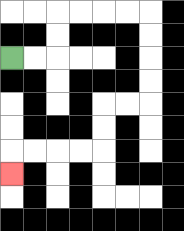{'start': '[0, 2]', 'end': '[0, 7]', 'path_directions': 'R,R,U,U,R,R,R,R,D,D,D,D,L,L,D,D,L,L,L,L,D', 'path_coordinates': '[[0, 2], [1, 2], [2, 2], [2, 1], [2, 0], [3, 0], [4, 0], [5, 0], [6, 0], [6, 1], [6, 2], [6, 3], [6, 4], [5, 4], [4, 4], [4, 5], [4, 6], [3, 6], [2, 6], [1, 6], [0, 6], [0, 7]]'}